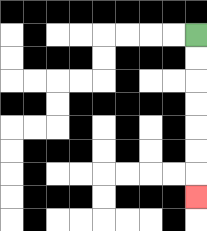{'start': '[8, 1]', 'end': '[8, 8]', 'path_directions': 'D,D,D,D,D,D,D', 'path_coordinates': '[[8, 1], [8, 2], [8, 3], [8, 4], [8, 5], [8, 6], [8, 7], [8, 8]]'}